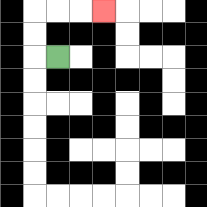{'start': '[2, 2]', 'end': '[4, 0]', 'path_directions': 'L,U,U,R,R,R', 'path_coordinates': '[[2, 2], [1, 2], [1, 1], [1, 0], [2, 0], [3, 0], [4, 0]]'}